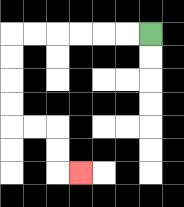{'start': '[6, 1]', 'end': '[3, 7]', 'path_directions': 'L,L,L,L,L,L,D,D,D,D,R,R,D,D,R', 'path_coordinates': '[[6, 1], [5, 1], [4, 1], [3, 1], [2, 1], [1, 1], [0, 1], [0, 2], [0, 3], [0, 4], [0, 5], [1, 5], [2, 5], [2, 6], [2, 7], [3, 7]]'}